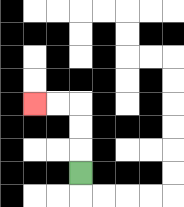{'start': '[3, 7]', 'end': '[1, 4]', 'path_directions': 'U,U,U,L,L', 'path_coordinates': '[[3, 7], [3, 6], [3, 5], [3, 4], [2, 4], [1, 4]]'}